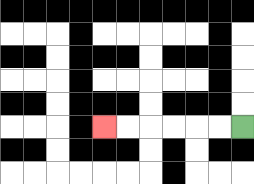{'start': '[10, 5]', 'end': '[4, 5]', 'path_directions': 'L,L,L,L,L,L', 'path_coordinates': '[[10, 5], [9, 5], [8, 5], [7, 5], [6, 5], [5, 5], [4, 5]]'}